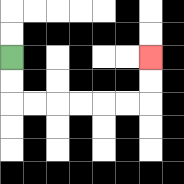{'start': '[0, 2]', 'end': '[6, 2]', 'path_directions': 'D,D,R,R,R,R,R,R,U,U', 'path_coordinates': '[[0, 2], [0, 3], [0, 4], [1, 4], [2, 4], [3, 4], [4, 4], [5, 4], [6, 4], [6, 3], [6, 2]]'}